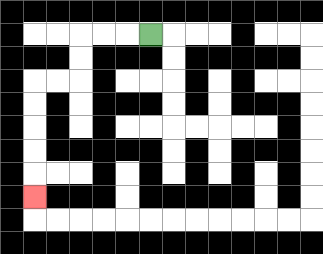{'start': '[6, 1]', 'end': '[1, 8]', 'path_directions': 'L,L,L,D,D,L,L,D,D,D,D,D', 'path_coordinates': '[[6, 1], [5, 1], [4, 1], [3, 1], [3, 2], [3, 3], [2, 3], [1, 3], [1, 4], [1, 5], [1, 6], [1, 7], [1, 8]]'}